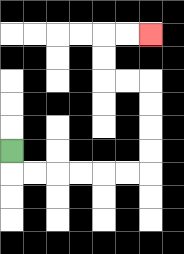{'start': '[0, 6]', 'end': '[6, 1]', 'path_directions': 'D,R,R,R,R,R,R,U,U,U,U,L,L,U,U,R,R', 'path_coordinates': '[[0, 6], [0, 7], [1, 7], [2, 7], [3, 7], [4, 7], [5, 7], [6, 7], [6, 6], [6, 5], [6, 4], [6, 3], [5, 3], [4, 3], [4, 2], [4, 1], [5, 1], [6, 1]]'}